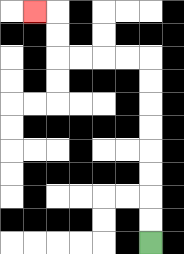{'start': '[6, 10]', 'end': '[1, 0]', 'path_directions': 'U,U,U,U,U,U,U,U,L,L,L,L,U,U,L', 'path_coordinates': '[[6, 10], [6, 9], [6, 8], [6, 7], [6, 6], [6, 5], [6, 4], [6, 3], [6, 2], [5, 2], [4, 2], [3, 2], [2, 2], [2, 1], [2, 0], [1, 0]]'}